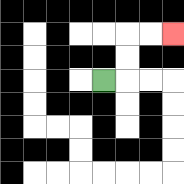{'start': '[4, 3]', 'end': '[7, 1]', 'path_directions': 'R,U,U,R,R', 'path_coordinates': '[[4, 3], [5, 3], [5, 2], [5, 1], [6, 1], [7, 1]]'}